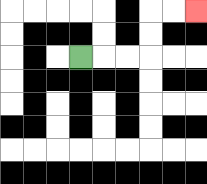{'start': '[3, 2]', 'end': '[8, 0]', 'path_directions': 'R,R,R,U,U,R,R', 'path_coordinates': '[[3, 2], [4, 2], [5, 2], [6, 2], [6, 1], [6, 0], [7, 0], [8, 0]]'}